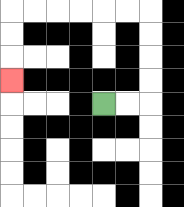{'start': '[4, 4]', 'end': '[0, 3]', 'path_directions': 'R,R,U,U,U,U,L,L,L,L,L,L,D,D,D', 'path_coordinates': '[[4, 4], [5, 4], [6, 4], [6, 3], [6, 2], [6, 1], [6, 0], [5, 0], [4, 0], [3, 0], [2, 0], [1, 0], [0, 0], [0, 1], [0, 2], [0, 3]]'}